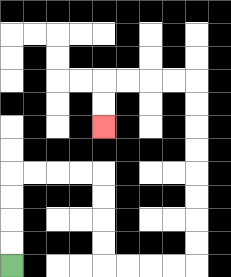{'start': '[0, 11]', 'end': '[4, 5]', 'path_directions': 'U,U,U,U,R,R,R,R,D,D,D,D,R,R,R,R,U,U,U,U,U,U,U,U,L,L,L,L,D,D', 'path_coordinates': '[[0, 11], [0, 10], [0, 9], [0, 8], [0, 7], [1, 7], [2, 7], [3, 7], [4, 7], [4, 8], [4, 9], [4, 10], [4, 11], [5, 11], [6, 11], [7, 11], [8, 11], [8, 10], [8, 9], [8, 8], [8, 7], [8, 6], [8, 5], [8, 4], [8, 3], [7, 3], [6, 3], [5, 3], [4, 3], [4, 4], [4, 5]]'}